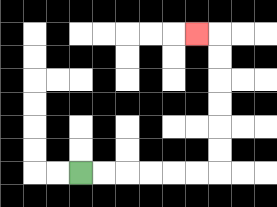{'start': '[3, 7]', 'end': '[8, 1]', 'path_directions': 'R,R,R,R,R,R,U,U,U,U,U,U,L', 'path_coordinates': '[[3, 7], [4, 7], [5, 7], [6, 7], [7, 7], [8, 7], [9, 7], [9, 6], [9, 5], [9, 4], [9, 3], [9, 2], [9, 1], [8, 1]]'}